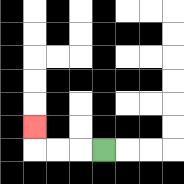{'start': '[4, 6]', 'end': '[1, 5]', 'path_directions': 'L,L,L,U', 'path_coordinates': '[[4, 6], [3, 6], [2, 6], [1, 6], [1, 5]]'}